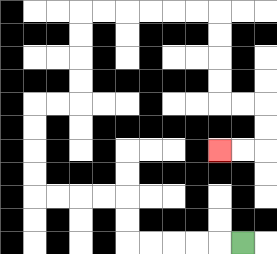{'start': '[10, 10]', 'end': '[9, 6]', 'path_directions': 'L,L,L,L,L,U,U,L,L,L,L,U,U,U,U,R,R,U,U,U,U,R,R,R,R,R,R,D,D,D,D,R,R,D,D,L,L', 'path_coordinates': '[[10, 10], [9, 10], [8, 10], [7, 10], [6, 10], [5, 10], [5, 9], [5, 8], [4, 8], [3, 8], [2, 8], [1, 8], [1, 7], [1, 6], [1, 5], [1, 4], [2, 4], [3, 4], [3, 3], [3, 2], [3, 1], [3, 0], [4, 0], [5, 0], [6, 0], [7, 0], [8, 0], [9, 0], [9, 1], [9, 2], [9, 3], [9, 4], [10, 4], [11, 4], [11, 5], [11, 6], [10, 6], [9, 6]]'}